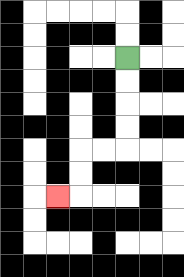{'start': '[5, 2]', 'end': '[2, 8]', 'path_directions': 'D,D,D,D,L,L,D,D,L', 'path_coordinates': '[[5, 2], [5, 3], [5, 4], [5, 5], [5, 6], [4, 6], [3, 6], [3, 7], [3, 8], [2, 8]]'}